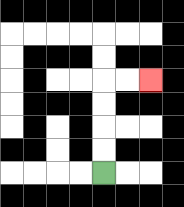{'start': '[4, 7]', 'end': '[6, 3]', 'path_directions': 'U,U,U,U,R,R', 'path_coordinates': '[[4, 7], [4, 6], [4, 5], [4, 4], [4, 3], [5, 3], [6, 3]]'}